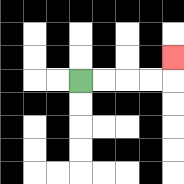{'start': '[3, 3]', 'end': '[7, 2]', 'path_directions': 'R,R,R,R,U', 'path_coordinates': '[[3, 3], [4, 3], [5, 3], [6, 3], [7, 3], [7, 2]]'}